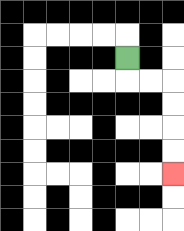{'start': '[5, 2]', 'end': '[7, 7]', 'path_directions': 'D,R,R,D,D,D,D', 'path_coordinates': '[[5, 2], [5, 3], [6, 3], [7, 3], [7, 4], [7, 5], [7, 6], [7, 7]]'}